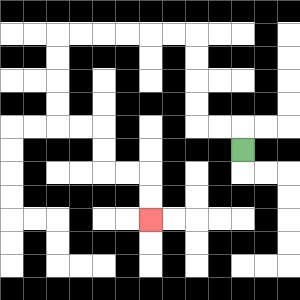{'start': '[10, 6]', 'end': '[6, 9]', 'path_directions': 'U,L,L,U,U,U,U,L,L,L,L,L,L,D,D,D,D,R,R,D,D,R,R,D,D', 'path_coordinates': '[[10, 6], [10, 5], [9, 5], [8, 5], [8, 4], [8, 3], [8, 2], [8, 1], [7, 1], [6, 1], [5, 1], [4, 1], [3, 1], [2, 1], [2, 2], [2, 3], [2, 4], [2, 5], [3, 5], [4, 5], [4, 6], [4, 7], [5, 7], [6, 7], [6, 8], [6, 9]]'}